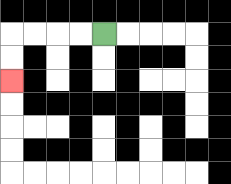{'start': '[4, 1]', 'end': '[0, 3]', 'path_directions': 'L,L,L,L,D,D', 'path_coordinates': '[[4, 1], [3, 1], [2, 1], [1, 1], [0, 1], [0, 2], [0, 3]]'}